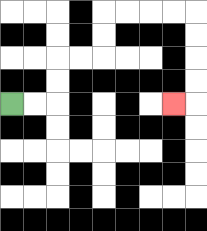{'start': '[0, 4]', 'end': '[7, 4]', 'path_directions': 'R,R,U,U,R,R,U,U,R,R,R,R,D,D,D,D,L', 'path_coordinates': '[[0, 4], [1, 4], [2, 4], [2, 3], [2, 2], [3, 2], [4, 2], [4, 1], [4, 0], [5, 0], [6, 0], [7, 0], [8, 0], [8, 1], [8, 2], [8, 3], [8, 4], [7, 4]]'}